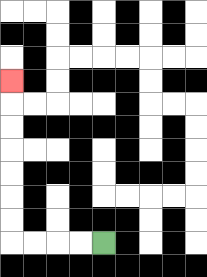{'start': '[4, 10]', 'end': '[0, 3]', 'path_directions': 'L,L,L,L,U,U,U,U,U,U,U', 'path_coordinates': '[[4, 10], [3, 10], [2, 10], [1, 10], [0, 10], [0, 9], [0, 8], [0, 7], [0, 6], [0, 5], [0, 4], [0, 3]]'}